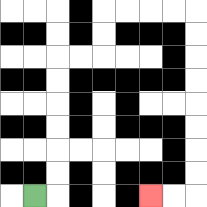{'start': '[1, 8]', 'end': '[6, 8]', 'path_directions': 'R,U,U,U,U,U,U,R,R,U,U,R,R,R,R,D,D,D,D,D,D,D,D,L,L', 'path_coordinates': '[[1, 8], [2, 8], [2, 7], [2, 6], [2, 5], [2, 4], [2, 3], [2, 2], [3, 2], [4, 2], [4, 1], [4, 0], [5, 0], [6, 0], [7, 0], [8, 0], [8, 1], [8, 2], [8, 3], [8, 4], [8, 5], [8, 6], [8, 7], [8, 8], [7, 8], [6, 8]]'}